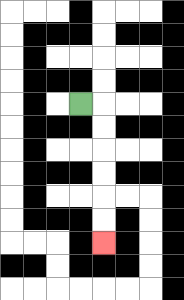{'start': '[3, 4]', 'end': '[4, 10]', 'path_directions': 'R,D,D,D,D,D,D', 'path_coordinates': '[[3, 4], [4, 4], [4, 5], [4, 6], [4, 7], [4, 8], [4, 9], [4, 10]]'}